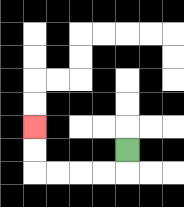{'start': '[5, 6]', 'end': '[1, 5]', 'path_directions': 'D,L,L,L,L,U,U', 'path_coordinates': '[[5, 6], [5, 7], [4, 7], [3, 7], [2, 7], [1, 7], [1, 6], [1, 5]]'}